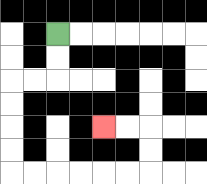{'start': '[2, 1]', 'end': '[4, 5]', 'path_directions': 'D,D,L,L,D,D,D,D,R,R,R,R,R,R,U,U,L,L', 'path_coordinates': '[[2, 1], [2, 2], [2, 3], [1, 3], [0, 3], [0, 4], [0, 5], [0, 6], [0, 7], [1, 7], [2, 7], [3, 7], [4, 7], [5, 7], [6, 7], [6, 6], [6, 5], [5, 5], [4, 5]]'}